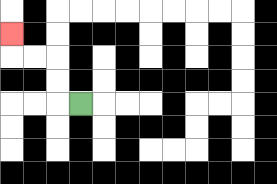{'start': '[3, 4]', 'end': '[0, 1]', 'path_directions': 'L,U,U,L,L,U', 'path_coordinates': '[[3, 4], [2, 4], [2, 3], [2, 2], [1, 2], [0, 2], [0, 1]]'}